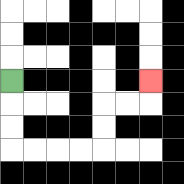{'start': '[0, 3]', 'end': '[6, 3]', 'path_directions': 'D,D,D,R,R,R,R,U,U,R,R,U', 'path_coordinates': '[[0, 3], [0, 4], [0, 5], [0, 6], [1, 6], [2, 6], [3, 6], [4, 6], [4, 5], [4, 4], [5, 4], [6, 4], [6, 3]]'}